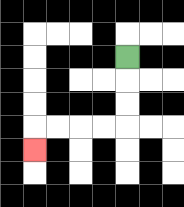{'start': '[5, 2]', 'end': '[1, 6]', 'path_directions': 'D,D,D,L,L,L,L,D', 'path_coordinates': '[[5, 2], [5, 3], [5, 4], [5, 5], [4, 5], [3, 5], [2, 5], [1, 5], [1, 6]]'}